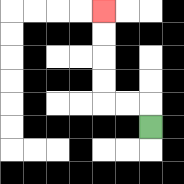{'start': '[6, 5]', 'end': '[4, 0]', 'path_directions': 'U,L,L,U,U,U,U', 'path_coordinates': '[[6, 5], [6, 4], [5, 4], [4, 4], [4, 3], [4, 2], [4, 1], [4, 0]]'}